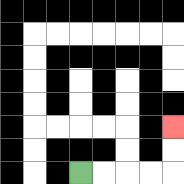{'start': '[3, 7]', 'end': '[7, 5]', 'path_directions': 'R,R,R,R,U,U', 'path_coordinates': '[[3, 7], [4, 7], [5, 7], [6, 7], [7, 7], [7, 6], [7, 5]]'}